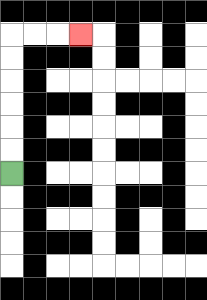{'start': '[0, 7]', 'end': '[3, 1]', 'path_directions': 'U,U,U,U,U,U,R,R,R', 'path_coordinates': '[[0, 7], [0, 6], [0, 5], [0, 4], [0, 3], [0, 2], [0, 1], [1, 1], [2, 1], [3, 1]]'}